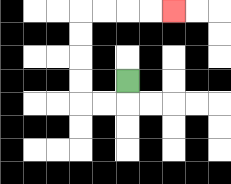{'start': '[5, 3]', 'end': '[7, 0]', 'path_directions': 'D,L,L,U,U,U,U,R,R,R,R', 'path_coordinates': '[[5, 3], [5, 4], [4, 4], [3, 4], [3, 3], [3, 2], [3, 1], [3, 0], [4, 0], [5, 0], [6, 0], [7, 0]]'}